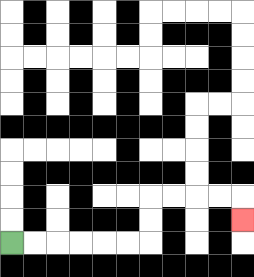{'start': '[0, 10]', 'end': '[10, 9]', 'path_directions': 'R,R,R,R,R,R,U,U,R,R,R,R,D', 'path_coordinates': '[[0, 10], [1, 10], [2, 10], [3, 10], [4, 10], [5, 10], [6, 10], [6, 9], [6, 8], [7, 8], [8, 8], [9, 8], [10, 8], [10, 9]]'}